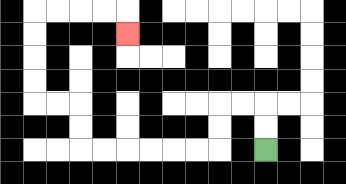{'start': '[11, 6]', 'end': '[5, 1]', 'path_directions': 'U,U,L,L,D,D,L,L,L,L,L,L,U,U,L,L,U,U,U,U,R,R,R,R,D', 'path_coordinates': '[[11, 6], [11, 5], [11, 4], [10, 4], [9, 4], [9, 5], [9, 6], [8, 6], [7, 6], [6, 6], [5, 6], [4, 6], [3, 6], [3, 5], [3, 4], [2, 4], [1, 4], [1, 3], [1, 2], [1, 1], [1, 0], [2, 0], [3, 0], [4, 0], [5, 0], [5, 1]]'}